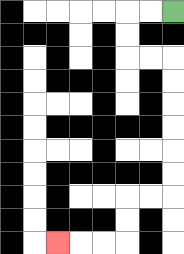{'start': '[7, 0]', 'end': '[2, 10]', 'path_directions': 'L,L,D,D,R,R,D,D,D,D,D,D,L,L,D,D,L,L,L', 'path_coordinates': '[[7, 0], [6, 0], [5, 0], [5, 1], [5, 2], [6, 2], [7, 2], [7, 3], [7, 4], [7, 5], [7, 6], [7, 7], [7, 8], [6, 8], [5, 8], [5, 9], [5, 10], [4, 10], [3, 10], [2, 10]]'}